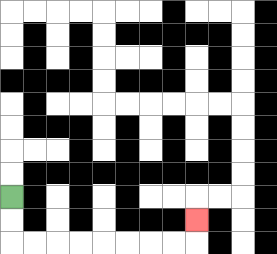{'start': '[0, 8]', 'end': '[8, 9]', 'path_directions': 'D,D,R,R,R,R,R,R,R,R,U', 'path_coordinates': '[[0, 8], [0, 9], [0, 10], [1, 10], [2, 10], [3, 10], [4, 10], [5, 10], [6, 10], [7, 10], [8, 10], [8, 9]]'}